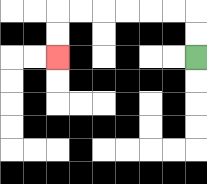{'start': '[8, 2]', 'end': '[2, 2]', 'path_directions': 'U,U,L,L,L,L,L,L,D,D', 'path_coordinates': '[[8, 2], [8, 1], [8, 0], [7, 0], [6, 0], [5, 0], [4, 0], [3, 0], [2, 0], [2, 1], [2, 2]]'}